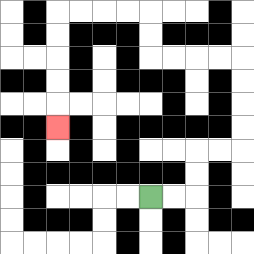{'start': '[6, 8]', 'end': '[2, 5]', 'path_directions': 'R,R,U,U,R,R,U,U,U,U,L,L,L,L,U,U,L,L,L,L,D,D,D,D,D', 'path_coordinates': '[[6, 8], [7, 8], [8, 8], [8, 7], [8, 6], [9, 6], [10, 6], [10, 5], [10, 4], [10, 3], [10, 2], [9, 2], [8, 2], [7, 2], [6, 2], [6, 1], [6, 0], [5, 0], [4, 0], [3, 0], [2, 0], [2, 1], [2, 2], [2, 3], [2, 4], [2, 5]]'}